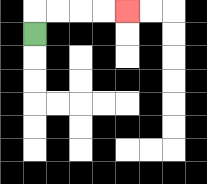{'start': '[1, 1]', 'end': '[5, 0]', 'path_directions': 'U,R,R,R,R', 'path_coordinates': '[[1, 1], [1, 0], [2, 0], [3, 0], [4, 0], [5, 0]]'}